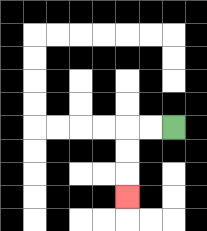{'start': '[7, 5]', 'end': '[5, 8]', 'path_directions': 'L,L,D,D,D', 'path_coordinates': '[[7, 5], [6, 5], [5, 5], [5, 6], [5, 7], [5, 8]]'}